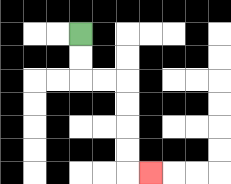{'start': '[3, 1]', 'end': '[6, 7]', 'path_directions': 'D,D,R,R,D,D,D,D,R', 'path_coordinates': '[[3, 1], [3, 2], [3, 3], [4, 3], [5, 3], [5, 4], [5, 5], [5, 6], [5, 7], [6, 7]]'}